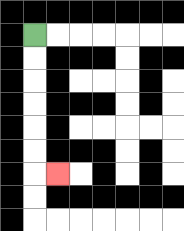{'start': '[1, 1]', 'end': '[2, 7]', 'path_directions': 'D,D,D,D,D,D,R', 'path_coordinates': '[[1, 1], [1, 2], [1, 3], [1, 4], [1, 5], [1, 6], [1, 7], [2, 7]]'}